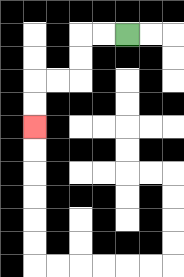{'start': '[5, 1]', 'end': '[1, 5]', 'path_directions': 'L,L,D,D,L,L,D,D', 'path_coordinates': '[[5, 1], [4, 1], [3, 1], [3, 2], [3, 3], [2, 3], [1, 3], [1, 4], [1, 5]]'}